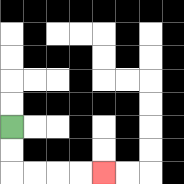{'start': '[0, 5]', 'end': '[4, 7]', 'path_directions': 'D,D,R,R,R,R', 'path_coordinates': '[[0, 5], [0, 6], [0, 7], [1, 7], [2, 7], [3, 7], [4, 7]]'}